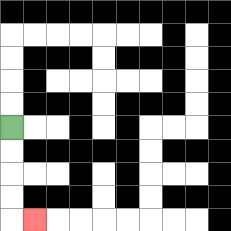{'start': '[0, 5]', 'end': '[1, 9]', 'path_directions': 'D,D,D,D,R', 'path_coordinates': '[[0, 5], [0, 6], [0, 7], [0, 8], [0, 9], [1, 9]]'}